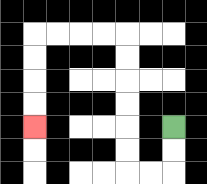{'start': '[7, 5]', 'end': '[1, 5]', 'path_directions': 'D,D,L,L,U,U,U,U,U,U,L,L,L,L,D,D,D,D', 'path_coordinates': '[[7, 5], [7, 6], [7, 7], [6, 7], [5, 7], [5, 6], [5, 5], [5, 4], [5, 3], [5, 2], [5, 1], [4, 1], [3, 1], [2, 1], [1, 1], [1, 2], [1, 3], [1, 4], [1, 5]]'}